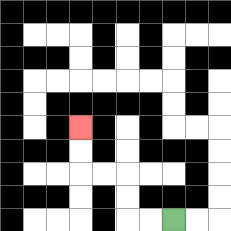{'start': '[7, 9]', 'end': '[3, 5]', 'path_directions': 'L,L,U,U,L,L,U,U', 'path_coordinates': '[[7, 9], [6, 9], [5, 9], [5, 8], [5, 7], [4, 7], [3, 7], [3, 6], [3, 5]]'}